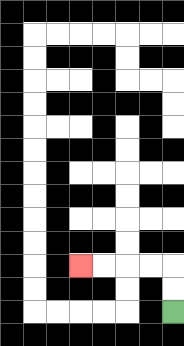{'start': '[7, 13]', 'end': '[3, 11]', 'path_directions': 'U,U,L,L,L,L', 'path_coordinates': '[[7, 13], [7, 12], [7, 11], [6, 11], [5, 11], [4, 11], [3, 11]]'}